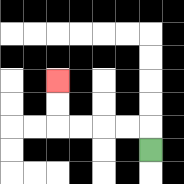{'start': '[6, 6]', 'end': '[2, 3]', 'path_directions': 'U,L,L,L,L,U,U', 'path_coordinates': '[[6, 6], [6, 5], [5, 5], [4, 5], [3, 5], [2, 5], [2, 4], [2, 3]]'}